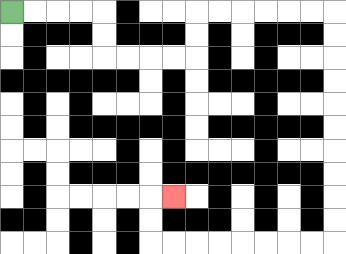{'start': '[0, 0]', 'end': '[7, 8]', 'path_directions': 'R,R,R,R,D,D,R,R,R,R,U,U,R,R,R,R,R,R,D,D,D,D,D,D,D,D,D,D,L,L,L,L,L,L,L,L,U,U,R', 'path_coordinates': '[[0, 0], [1, 0], [2, 0], [3, 0], [4, 0], [4, 1], [4, 2], [5, 2], [6, 2], [7, 2], [8, 2], [8, 1], [8, 0], [9, 0], [10, 0], [11, 0], [12, 0], [13, 0], [14, 0], [14, 1], [14, 2], [14, 3], [14, 4], [14, 5], [14, 6], [14, 7], [14, 8], [14, 9], [14, 10], [13, 10], [12, 10], [11, 10], [10, 10], [9, 10], [8, 10], [7, 10], [6, 10], [6, 9], [6, 8], [7, 8]]'}